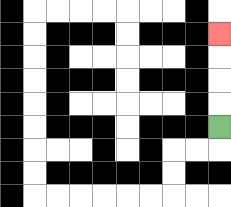{'start': '[9, 5]', 'end': '[9, 1]', 'path_directions': 'U,U,U,U', 'path_coordinates': '[[9, 5], [9, 4], [9, 3], [9, 2], [9, 1]]'}